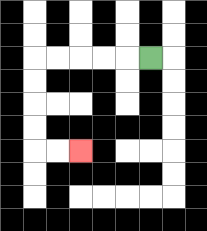{'start': '[6, 2]', 'end': '[3, 6]', 'path_directions': 'L,L,L,L,L,D,D,D,D,R,R', 'path_coordinates': '[[6, 2], [5, 2], [4, 2], [3, 2], [2, 2], [1, 2], [1, 3], [1, 4], [1, 5], [1, 6], [2, 6], [3, 6]]'}